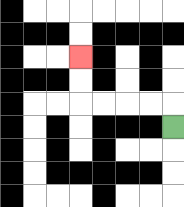{'start': '[7, 5]', 'end': '[3, 2]', 'path_directions': 'U,L,L,L,L,U,U', 'path_coordinates': '[[7, 5], [7, 4], [6, 4], [5, 4], [4, 4], [3, 4], [3, 3], [3, 2]]'}